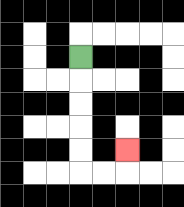{'start': '[3, 2]', 'end': '[5, 6]', 'path_directions': 'D,D,D,D,D,R,R,U', 'path_coordinates': '[[3, 2], [3, 3], [3, 4], [3, 5], [3, 6], [3, 7], [4, 7], [5, 7], [5, 6]]'}